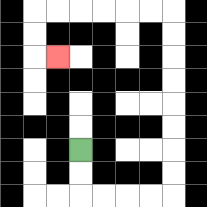{'start': '[3, 6]', 'end': '[2, 2]', 'path_directions': 'D,D,R,R,R,R,U,U,U,U,U,U,U,U,L,L,L,L,L,L,D,D,R', 'path_coordinates': '[[3, 6], [3, 7], [3, 8], [4, 8], [5, 8], [6, 8], [7, 8], [7, 7], [7, 6], [7, 5], [7, 4], [7, 3], [7, 2], [7, 1], [7, 0], [6, 0], [5, 0], [4, 0], [3, 0], [2, 0], [1, 0], [1, 1], [1, 2], [2, 2]]'}